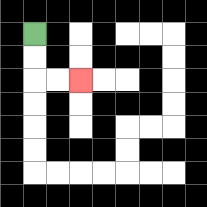{'start': '[1, 1]', 'end': '[3, 3]', 'path_directions': 'D,D,R,R', 'path_coordinates': '[[1, 1], [1, 2], [1, 3], [2, 3], [3, 3]]'}